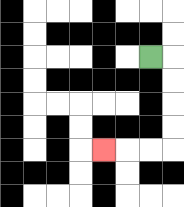{'start': '[6, 2]', 'end': '[4, 6]', 'path_directions': 'R,D,D,D,D,L,L,L', 'path_coordinates': '[[6, 2], [7, 2], [7, 3], [7, 4], [7, 5], [7, 6], [6, 6], [5, 6], [4, 6]]'}